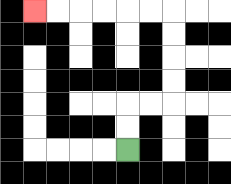{'start': '[5, 6]', 'end': '[1, 0]', 'path_directions': 'U,U,R,R,U,U,U,U,L,L,L,L,L,L', 'path_coordinates': '[[5, 6], [5, 5], [5, 4], [6, 4], [7, 4], [7, 3], [7, 2], [7, 1], [7, 0], [6, 0], [5, 0], [4, 0], [3, 0], [2, 0], [1, 0]]'}